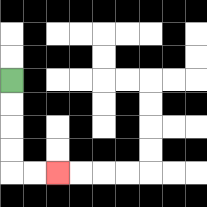{'start': '[0, 3]', 'end': '[2, 7]', 'path_directions': 'D,D,D,D,R,R', 'path_coordinates': '[[0, 3], [0, 4], [0, 5], [0, 6], [0, 7], [1, 7], [2, 7]]'}